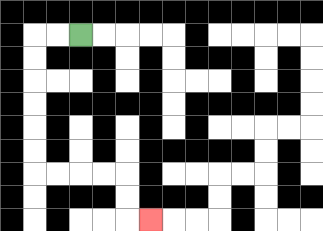{'start': '[3, 1]', 'end': '[6, 9]', 'path_directions': 'L,L,D,D,D,D,D,D,R,R,R,R,D,D,R', 'path_coordinates': '[[3, 1], [2, 1], [1, 1], [1, 2], [1, 3], [1, 4], [1, 5], [1, 6], [1, 7], [2, 7], [3, 7], [4, 7], [5, 7], [5, 8], [5, 9], [6, 9]]'}